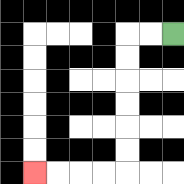{'start': '[7, 1]', 'end': '[1, 7]', 'path_directions': 'L,L,D,D,D,D,D,D,L,L,L,L', 'path_coordinates': '[[7, 1], [6, 1], [5, 1], [5, 2], [5, 3], [5, 4], [5, 5], [5, 6], [5, 7], [4, 7], [3, 7], [2, 7], [1, 7]]'}